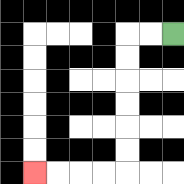{'start': '[7, 1]', 'end': '[1, 7]', 'path_directions': 'L,L,D,D,D,D,D,D,L,L,L,L', 'path_coordinates': '[[7, 1], [6, 1], [5, 1], [5, 2], [5, 3], [5, 4], [5, 5], [5, 6], [5, 7], [4, 7], [3, 7], [2, 7], [1, 7]]'}